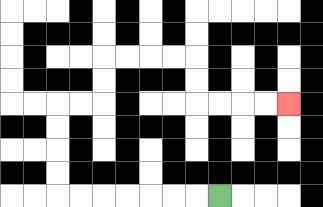{'start': '[9, 8]', 'end': '[12, 4]', 'path_directions': 'L,L,L,L,L,L,L,U,U,U,U,R,R,U,U,R,R,R,R,D,D,R,R,R,R', 'path_coordinates': '[[9, 8], [8, 8], [7, 8], [6, 8], [5, 8], [4, 8], [3, 8], [2, 8], [2, 7], [2, 6], [2, 5], [2, 4], [3, 4], [4, 4], [4, 3], [4, 2], [5, 2], [6, 2], [7, 2], [8, 2], [8, 3], [8, 4], [9, 4], [10, 4], [11, 4], [12, 4]]'}